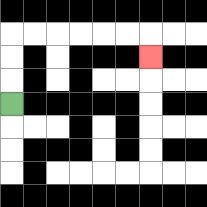{'start': '[0, 4]', 'end': '[6, 2]', 'path_directions': 'U,U,U,R,R,R,R,R,R,D', 'path_coordinates': '[[0, 4], [0, 3], [0, 2], [0, 1], [1, 1], [2, 1], [3, 1], [4, 1], [5, 1], [6, 1], [6, 2]]'}